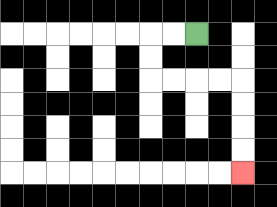{'start': '[8, 1]', 'end': '[10, 7]', 'path_directions': 'L,L,D,D,R,R,R,R,D,D,D,D', 'path_coordinates': '[[8, 1], [7, 1], [6, 1], [6, 2], [6, 3], [7, 3], [8, 3], [9, 3], [10, 3], [10, 4], [10, 5], [10, 6], [10, 7]]'}